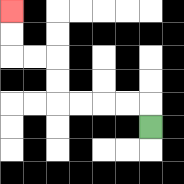{'start': '[6, 5]', 'end': '[0, 0]', 'path_directions': 'U,L,L,L,L,U,U,L,L,U,U', 'path_coordinates': '[[6, 5], [6, 4], [5, 4], [4, 4], [3, 4], [2, 4], [2, 3], [2, 2], [1, 2], [0, 2], [0, 1], [0, 0]]'}